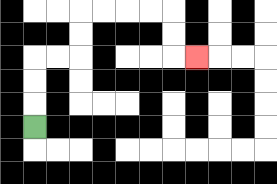{'start': '[1, 5]', 'end': '[8, 2]', 'path_directions': 'U,U,U,R,R,U,U,R,R,R,R,D,D,R', 'path_coordinates': '[[1, 5], [1, 4], [1, 3], [1, 2], [2, 2], [3, 2], [3, 1], [3, 0], [4, 0], [5, 0], [6, 0], [7, 0], [7, 1], [7, 2], [8, 2]]'}